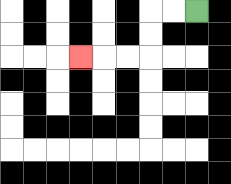{'start': '[8, 0]', 'end': '[3, 2]', 'path_directions': 'L,L,D,D,L,L,L', 'path_coordinates': '[[8, 0], [7, 0], [6, 0], [6, 1], [6, 2], [5, 2], [4, 2], [3, 2]]'}